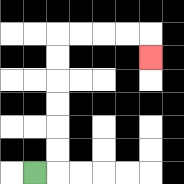{'start': '[1, 7]', 'end': '[6, 2]', 'path_directions': 'R,U,U,U,U,U,U,R,R,R,R,D', 'path_coordinates': '[[1, 7], [2, 7], [2, 6], [2, 5], [2, 4], [2, 3], [2, 2], [2, 1], [3, 1], [4, 1], [5, 1], [6, 1], [6, 2]]'}